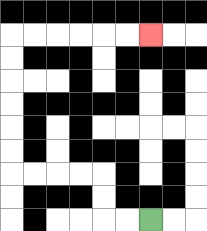{'start': '[6, 9]', 'end': '[6, 1]', 'path_directions': 'L,L,U,U,L,L,L,L,U,U,U,U,U,U,R,R,R,R,R,R', 'path_coordinates': '[[6, 9], [5, 9], [4, 9], [4, 8], [4, 7], [3, 7], [2, 7], [1, 7], [0, 7], [0, 6], [0, 5], [0, 4], [0, 3], [0, 2], [0, 1], [1, 1], [2, 1], [3, 1], [4, 1], [5, 1], [6, 1]]'}